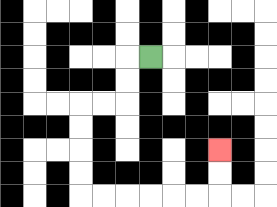{'start': '[6, 2]', 'end': '[9, 6]', 'path_directions': 'L,D,D,L,L,D,D,D,D,R,R,R,R,R,R,U,U', 'path_coordinates': '[[6, 2], [5, 2], [5, 3], [5, 4], [4, 4], [3, 4], [3, 5], [3, 6], [3, 7], [3, 8], [4, 8], [5, 8], [6, 8], [7, 8], [8, 8], [9, 8], [9, 7], [9, 6]]'}